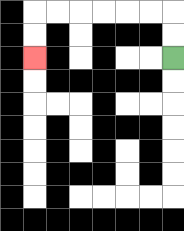{'start': '[7, 2]', 'end': '[1, 2]', 'path_directions': 'U,U,L,L,L,L,L,L,D,D', 'path_coordinates': '[[7, 2], [7, 1], [7, 0], [6, 0], [5, 0], [4, 0], [3, 0], [2, 0], [1, 0], [1, 1], [1, 2]]'}